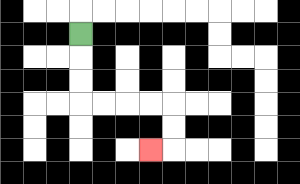{'start': '[3, 1]', 'end': '[6, 6]', 'path_directions': 'D,D,D,R,R,R,R,D,D,L', 'path_coordinates': '[[3, 1], [3, 2], [3, 3], [3, 4], [4, 4], [5, 4], [6, 4], [7, 4], [7, 5], [7, 6], [6, 6]]'}